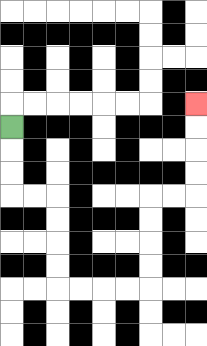{'start': '[0, 5]', 'end': '[8, 4]', 'path_directions': 'D,D,D,R,R,D,D,D,D,R,R,R,R,U,U,U,U,R,R,U,U,U,U', 'path_coordinates': '[[0, 5], [0, 6], [0, 7], [0, 8], [1, 8], [2, 8], [2, 9], [2, 10], [2, 11], [2, 12], [3, 12], [4, 12], [5, 12], [6, 12], [6, 11], [6, 10], [6, 9], [6, 8], [7, 8], [8, 8], [8, 7], [8, 6], [8, 5], [8, 4]]'}